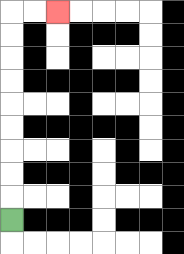{'start': '[0, 9]', 'end': '[2, 0]', 'path_directions': 'U,U,U,U,U,U,U,U,U,R,R', 'path_coordinates': '[[0, 9], [0, 8], [0, 7], [0, 6], [0, 5], [0, 4], [0, 3], [0, 2], [0, 1], [0, 0], [1, 0], [2, 0]]'}